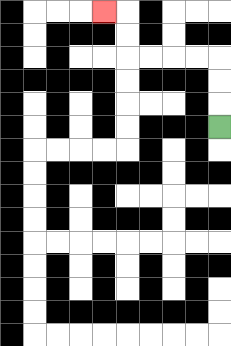{'start': '[9, 5]', 'end': '[4, 0]', 'path_directions': 'U,U,U,L,L,L,L,U,U,L', 'path_coordinates': '[[9, 5], [9, 4], [9, 3], [9, 2], [8, 2], [7, 2], [6, 2], [5, 2], [5, 1], [5, 0], [4, 0]]'}